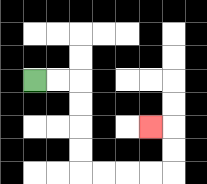{'start': '[1, 3]', 'end': '[6, 5]', 'path_directions': 'R,R,D,D,D,D,R,R,R,R,U,U,L', 'path_coordinates': '[[1, 3], [2, 3], [3, 3], [3, 4], [3, 5], [3, 6], [3, 7], [4, 7], [5, 7], [6, 7], [7, 7], [7, 6], [7, 5], [6, 5]]'}